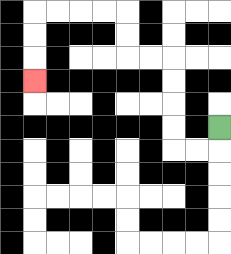{'start': '[9, 5]', 'end': '[1, 3]', 'path_directions': 'D,L,L,U,U,U,U,L,L,U,U,L,L,L,L,D,D,D', 'path_coordinates': '[[9, 5], [9, 6], [8, 6], [7, 6], [7, 5], [7, 4], [7, 3], [7, 2], [6, 2], [5, 2], [5, 1], [5, 0], [4, 0], [3, 0], [2, 0], [1, 0], [1, 1], [1, 2], [1, 3]]'}